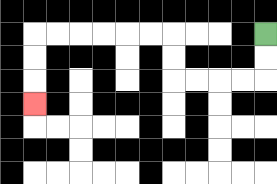{'start': '[11, 1]', 'end': '[1, 4]', 'path_directions': 'D,D,L,L,L,L,U,U,L,L,L,L,L,L,D,D,D', 'path_coordinates': '[[11, 1], [11, 2], [11, 3], [10, 3], [9, 3], [8, 3], [7, 3], [7, 2], [7, 1], [6, 1], [5, 1], [4, 1], [3, 1], [2, 1], [1, 1], [1, 2], [1, 3], [1, 4]]'}